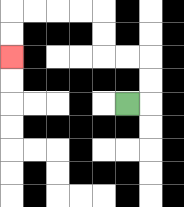{'start': '[5, 4]', 'end': '[0, 2]', 'path_directions': 'R,U,U,L,L,U,U,L,L,L,L,D,D', 'path_coordinates': '[[5, 4], [6, 4], [6, 3], [6, 2], [5, 2], [4, 2], [4, 1], [4, 0], [3, 0], [2, 0], [1, 0], [0, 0], [0, 1], [0, 2]]'}